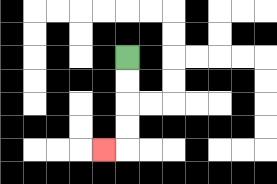{'start': '[5, 2]', 'end': '[4, 6]', 'path_directions': 'D,D,D,D,L', 'path_coordinates': '[[5, 2], [5, 3], [5, 4], [5, 5], [5, 6], [4, 6]]'}